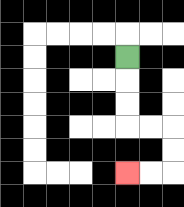{'start': '[5, 2]', 'end': '[5, 7]', 'path_directions': 'D,D,D,R,R,D,D,L,L', 'path_coordinates': '[[5, 2], [5, 3], [5, 4], [5, 5], [6, 5], [7, 5], [7, 6], [7, 7], [6, 7], [5, 7]]'}